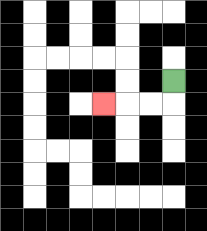{'start': '[7, 3]', 'end': '[4, 4]', 'path_directions': 'D,L,L,L', 'path_coordinates': '[[7, 3], [7, 4], [6, 4], [5, 4], [4, 4]]'}